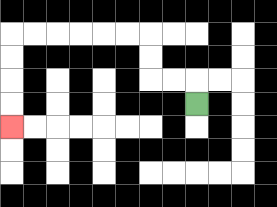{'start': '[8, 4]', 'end': '[0, 5]', 'path_directions': 'U,L,L,U,U,L,L,L,L,L,L,D,D,D,D', 'path_coordinates': '[[8, 4], [8, 3], [7, 3], [6, 3], [6, 2], [6, 1], [5, 1], [4, 1], [3, 1], [2, 1], [1, 1], [0, 1], [0, 2], [0, 3], [0, 4], [0, 5]]'}